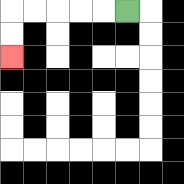{'start': '[5, 0]', 'end': '[0, 2]', 'path_directions': 'L,L,L,L,L,D,D', 'path_coordinates': '[[5, 0], [4, 0], [3, 0], [2, 0], [1, 0], [0, 0], [0, 1], [0, 2]]'}